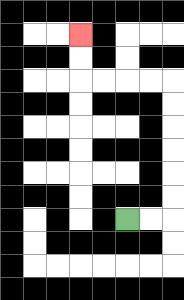{'start': '[5, 9]', 'end': '[3, 1]', 'path_directions': 'R,R,U,U,U,U,U,U,L,L,L,L,U,U', 'path_coordinates': '[[5, 9], [6, 9], [7, 9], [7, 8], [7, 7], [7, 6], [7, 5], [7, 4], [7, 3], [6, 3], [5, 3], [4, 3], [3, 3], [3, 2], [3, 1]]'}